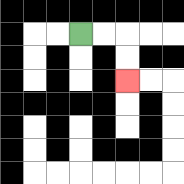{'start': '[3, 1]', 'end': '[5, 3]', 'path_directions': 'R,R,D,D', 'path_coordinates': '[[3, 1], [4, 1], [5, 1], [5, 2], [5, 3]]'}